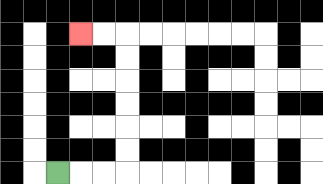{'start': '[2, 7]', 'end': '[3, 1]', 'path_directions': 'R,R,R,U,U,U,U,U,U,L,L', 'path_coordinates': '[[2, 7], [3, 7], [4, 7], [5, 7], [5, 6], [5, 5], [5, 4], [5, 3], [5, 2], [5, 1], [4, 1], [3, 1]]'}